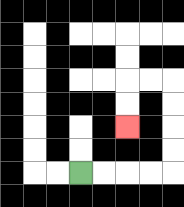{'start': '[3, 7]', 'end': '[5, 5]', 'path_directions': 'R,R,R,R,U,U,U,U,L,L,D,D', 'path_coordinates': '[[3, 7], [4, 7], [5, 7], [6, 7], [7, 7], [7, 6], [7, 5], [7, 4], [7, 3], [6, 3], [5, 3], [5, 4], [5, 5]]'}